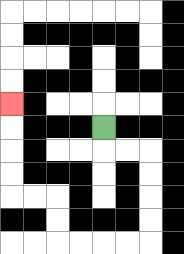{'start': '[4, 5]', 'end': '[0, 4]', 'path_directions': 'D,R,R,D,D,D,D,L,L,L,L,U,U,L,L,U,U,U,U', 'path_coordinates': '[[4, 5], [4, 6], [5, 6], [6, 6], [6, 7], [6, 8], [6, 9], [6, 10], [5, 10], [4, 10], [3, 10], [2, 10], [2, 9], [2, 8], [1, 8], [0, 8], [0, 7], [0, 6], [0, 5], [0, 4]]'}